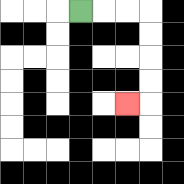{'start': '[3, 0]', 'end': '[5, 4]', 'path_directions': 'R,R,R,D,D,D,D,L', 'path_coordinates': '[[3, 0], [4, 0], [5, 0], [6, 0], [6, 1], [6, 2], [6, 3], [6, 4], [5, 4]]'}